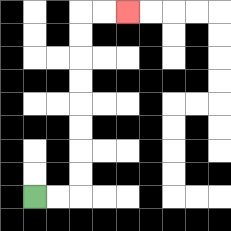{'start': '[1, 8]', 'end': '[5, 0]', 'path_directions': 'R,R,U,U,U,U,U,U,U,U,R,R', 'path_coordinates': '[[1, 8], [2, 8], [3, 8], [3, 7], [3, 6], [3, 5], [3, 4], [3, 3], [3, 2], [3, 1], [3, 0], [4, 0], [5, 0]]'}